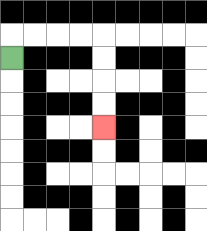{'start': '[0, 2]', 'end': '[4, 5]', 'path_directions': 'U,R,R,R,R,D,D,D,D', 'path_coordinates': '[[0, 2], [0, 1], [1, 1], [2, 1], [3, 1], [4, 1], [4, 2], [4, 3], [4, 4], [4, 5]]'}